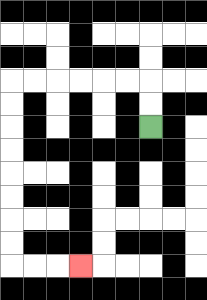{'start': '[6, 5]', 'end': '[3, 11]', 'path_directions': 'U,U,L,L,L,L,L,L,D,D,D,D,D,D,D,D,R,R,R', 'path_coordinates': '[[6, 5], [6, 4], [6, 3], [5, 3], [4, 3], [3, 3], [2, 3], [1, 3], [0, 3], [0, 4], [0, 5], [0, 6], [0, 7], [0, 8], [0, 9], [0, 10], [0, 11], [1, 11], [2, 11], [3, 11]]'}